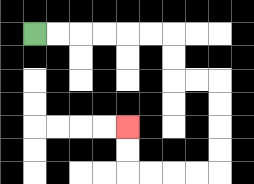{'start': '[1, 1]', 'end': '[5, 5]', 'path_directions': 'R,R,R,R,R,R,D,D,R,R,D,D,D,D,L,L,L,L,U,U', 'path_coordinates': '[[1, 1], [2, 1], [3, 1], [4, 1], [5, 1], [6, 1], [7, 1], [7, 2], [7, 3], [8, 3], [9, 3], [9, 4], [9, 5], [9, 6], [9, 7], [8, 7], [7, 7], [6, 7], [5, 7], [5, 6], [5, 5]]'}